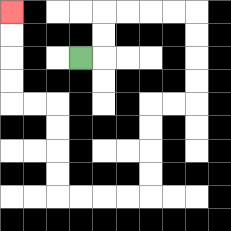{'start': '[3, 2]', 'end': '[0, 0]', 'path_directions': 'R,U,U,R,R,R,R,D,D,D,D,L,L,D,D,D,D,L,L,L,L,U,U,U,U,L,L,U,U,U,U', 'path_coordinates': '[[3, 2], [4, 2], [4, 1], [4, 0], [5, 0], [6, 0], [7, 0], [8, 0], [8, 1], [8, 2], [8, 3], [8, 4], [7, 4], [6, 4], [6, 5], [6, 6], [6, 7], [6, 8], [5, 8], [4, 8], [3, 8], [2, 8], [2, 7], [2, 6], [2, 5], [2, 4], [1, 4], [0, 4], [0, 3], [0, 2], [0, 1], [0, 0]]'}